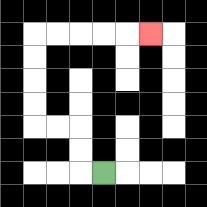{'start': '[4, 7]', 'end': '[6, 1]', 'path_directions': 'L,U,U,L,L,U,U,U,U,R,R,R,R,R', 'path_coordinates': '[[4, 7], [3, 7], [3, 6], [3, 5], [2, 5], [1, 5], [1, 4], [1, 3], [1, 2], [1, 1], [2, 1], [3, 1], [4, 1], [5, 1], [6, 1]]'}